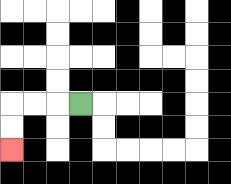{'start': '[3, 4]', 'end': '[0, 6]', 'path_directions': 'L,L,L,D,D', 'path_coordinates': '[[3, 4], [2, 4], [1, 4], [0, 4], [0, 5], [0, 6]]'}